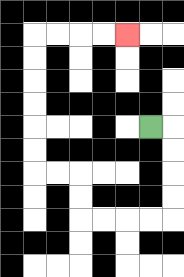{'start': '[6, 5]', 'end': '[5, 1]', 'path_directions': 'R,D,D,D,D,L,L,L,L,U,U,L,L,U,U,U,U,U,U,R,R,R,R', 'path_coordinates': '[[6, 5], [7, 5], [7, 6], [7, 7], [7, 8], [7, 9], [6, 9], [5, 9], [4, 9], [3, 9], [3, 8], [3, 7], [2, 7], [1, 7], [1, 6], [1, 5], [1, 4], [1, 3], [1, 2], [1, 1], [2, 1], [3, 1], [4, 1], [5, 1]]'}